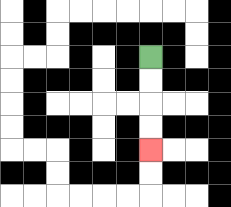{'start': '[6, 2]', 'end': '[6, 6]', 'path_directions': 'D,D,D,D', 'path_coordinates': '[[6, 2], [6, 3], [6, 4], [6, 5], [6, 6]]'}